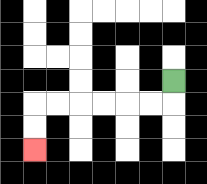{'start': '[7, 3]', 'end': '[1, 6]', 'path_directions': 'D,L,L,L,L,L,L,D,D', 'path_coordinates': '[[7, 3], [7, 4], [6, 4], [5, 4], [4, 4], [3, 4], [2, 4], [1, 4], [1, 5], [1, 6]]'}